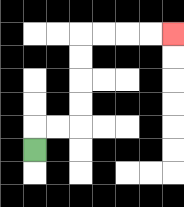{'start': '[1, 6]', 'end': '[7, 1]', 'path_directions': 'U,R,R,U,U,U,U,R,R,R,R', 'path_coordinates': '[[1, 6], [1, 5], [2, 5], [3, 5], [3, 4], [3, 3], [3, 2], [3, 1], [4, 1], [5, 1], [6, 1], [7, 1]]'}